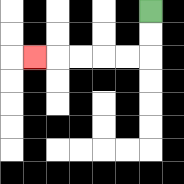{'start': '[6, 0]', 'end': '[1, 2]', 'path_directions': 'D,D,L,L,L,L,L', 'path_coordinates': '[[6, 0], [6, 1], [6, 2], [5, 2], [4, 2], [3, 2], [2, 2], [1, 2]]'}